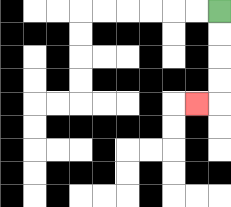{'start': '[9, 0]', 'end': '[8, 4]', 'path_directions': 'D,D,D,D,L', 'path_coordinates': '[[9, 0], [9, 1], [9, 2], [9, 3], [9, 4], [8, 4]]'}